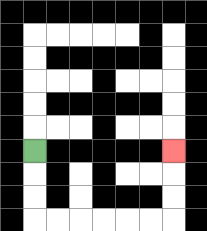{'start': '[1, 6]', 'end': '[7, 6]', 'path_directions': 'D,D,D,R,R,R,R,R,R,U,U,U', 'path_coordinates': '[[1, 6], [1, 7], [1, 8], [1, 9], [2, 9], [3, 9], [4, 9], [5, 9], [6, 9], [7, 9], [7, 8], [7, 7], [7, 6]]'}